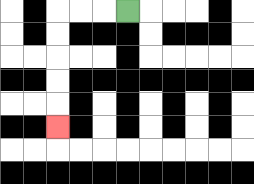{'start': '[5, 0]', 'end': '[2, 5]', 'path_directions': 'L,L,L,D,D,D,D,D', 'path_coordinates': '[[5, 0], [4, 0], [3, 0], [2, 0], [2, 1], [2, 2], [2, 3], [2, 4], [2, 5]]'}